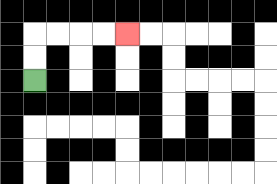{'start': '[1, 3]', 'end': '[5, 1]', 'path_directions': 'U,U,R,R,R,R', 'path_coordinates': '[[1, 3], [1, 2], [1, 1], [2, 1], [3, 1], [4, 1], [5, 1]]'}